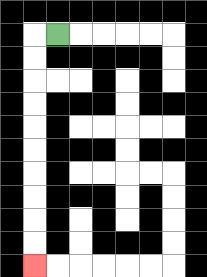{'start': '[2, 1]', 'end': '[1, 11]', 'path_directions': 'L,D,D,D,D,D,D,D,D,D,D', 'path_coordinates': '[[2, 1], [1, 1], [1, 2], [1, 3], [1, 4], [1, 5], [1, 6], [1, 7], [1, 8], [1, 9], [1, 10], [1, 11]]'}